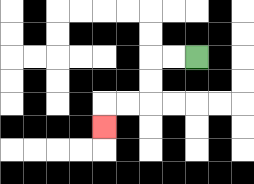{'start': '[8, 2]', 'end': '[4, 5]', 'path_directions': 'L,L,D,D,L,L,D', 'path_coordinates': '[[8, 2], [7, 2], [6, 2], [6, 3], [6, 4], [5, 4], [4, 4], [4, 5]]'}